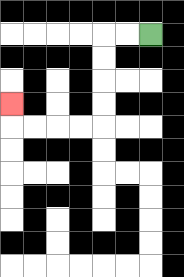{'start': '[6, 1]', 'end': '[0, 4]', 'path_directions': 'L,L,D,D,D,D,L,L,L,L,U', 'path_coordinates': '[[6, 1], [5, 1], [4, 1], [4, 2], [4, 3], [4, 4], [4, 5], [3, 5], [2, 5], [1, 5], [0, 5], [0, 4]]'}